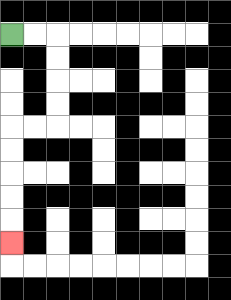{'start': '[0, 1]', 'end': '[0, 10]', 'path_directions': 'R,R,D,D,D,D,L,L,D,D,D,D,D', 'path_coordinates': '[[0, 1], [1, 1], [2, 1], [2, 2], [2, 3], [2, 4], [2, 5], [1, 5], [0, 5], [0, 6], [0, 7], [0, 8], [0, 9], [0, 10]]'}